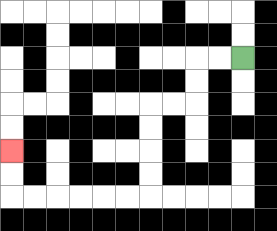{'start': '[10, 2]', 'end': '[0, 6]', 'path_directions': 'L,L,D,D,L,L,D,D,D,D,L,L,L,L,L,L,U,U', 'path_coordinates': '[[10, 2], [9, 2], [8, 2], [8, 3], [8, 4], [7, 4], [6, 4], [6, 5], [6, 6], [6, 7], [6, 8], [5, 8], [4, 8], [3, 8], [2, 8], [1, 8], [0, 8], [0, 7], [0, 6]]'}